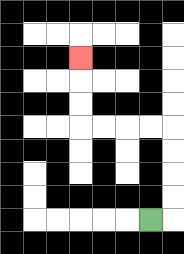{'start': '[6, 9]', 'end': '[3, 2]', 'path_directions': 'R,U,U,U,U,L,L,L,L,U,U,U', 'path_coordinates': '[[6, 9], [7, 9], [7, 8], [7, 7], [7, 6], [7, 5], [6, 5], [5, 5], [4, 5], [3, 5], [3, 4], [3, 3], [3, 2]]'}